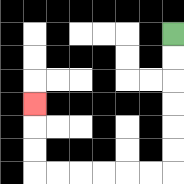{'start': '[7, 1]', 'end': '[1, 4]', 'path_directions': 'D,D,D,D,D,D,L,L,L,L,L,L,U,U,U', 'path_coordinates': '[[7, 1], [7, 2], [7, 3], [7, 4], [7, 5], [7, 6], [7, 7], [6, 7], [5, 7], [4, 7], [3, 7], [2, 7], [1, 7], [1, 6], [1, 5], [1, 4]]'}